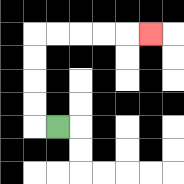{'start': '[2, 5]', 'end': '[6, 1]', 'path_directions': 'L,U,U,U,U,R,R,R,R,R', 'path_coordinates': '[[2, 5], [1, 5], [1, 4], [1, 3], [1, 2], [1, 1], [2, 1], [3, 1], [4, 1], [5, 1], [6, 1]]'}